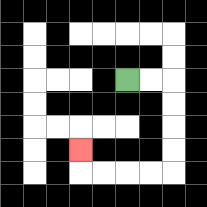{'start': '[5, 3]', 'end': '[3, 6]', 'path_directions': 'R,R,D,D,D,D,L,L,L,L,U', 'path_coordinates': '[[5, 3], [6, 3], [7, 3], [7, 4], [7, 5], [7, 6], [7, 7], [6, 7], [5, 7], [4, 7], [3, 7], [3, 6]]'}